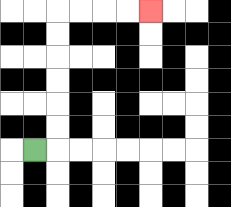{'start': '[1, 6]', 'end': '[6, 0]', 'path_directions': 'R,U,U,U,U,U,U,R,R,R,R', 'path_coordinates': '[[1, 6], [2, 6], [2, 5], [2, 4], [2, 3], [2, 2], [2, 1], [2, 0], [3, 0], [4, 0], [5, 0], [6, 0]]'}